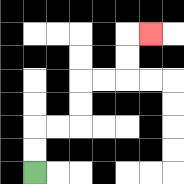{'start': '[1, 7]', 'end': '[6, 1]', 'path_directions': 'U,U,R,R,U,U,R,R,U,U,R', 'path_coordinates': '[[1, 7], [1, 6], [1, 5], [2, 5], [3, 5], [3, 4], [3, 3], [4, 3], [5, 3], [5, 2], [5, 1], [6, 1]]'}